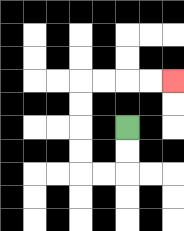{'start': '[5, 5]', 'end': '[7, 3]', 'path_directions': 'D,D,L,L,U,U,U,U,R,R,R,R', 'path_coordinates': '[[5, 5], [5, 6], [5, 7], [4, 7], [3, 7], [3, 6], [3, 5], [3, 4], [3, 3], [4, 3], [5, 3], [6, 3], [7, 3]]'}